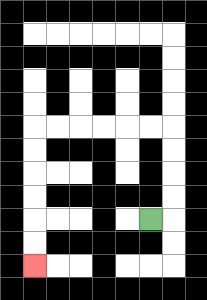{'start': '[6, 9]', 'end': '[1, 11]', 'path_directions': 'R,U,U,U,U,L,L,L,L,L,L,D,D,D,D,D,D', 'path_coordinates': '[[6, 9], [7, 9], [7, 8], [7, 7], [7, 6], [7, 5], [6, 5], [5, 5], [4, 5], [3, 5], [2, 5], [1, 5], [1, 6], [1, 7], [1, 8], [1, 9], [1, 10], [1, 11]]'}